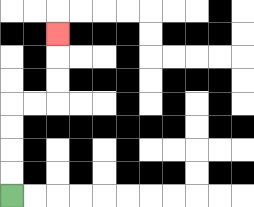{'start': '[0, 8]', 'end': '[2, 1]', 'path_directions': 'U,U,U,U,R,R,U,U,U', 'path_coordinates': '[[0, 8], [0, 7], [0, 6], [0, 5], [0, 4], [1, 4], [2, 4], [2, 3], [2, 2], [2, 1]]'}